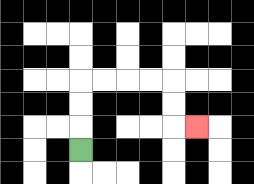{'start': '[3, 6]', 'end': '[8, 5]', 'path_directions': 'U,U,U,R,R,R,R,D,D,R', 'path_coordinates': '[[3, 6], [3, 5], [3, 4], [3, 3], [4, 3], [5, 3], [6, 3], [7, 3], [7, 4], [7, 5], [8, 5]]'}